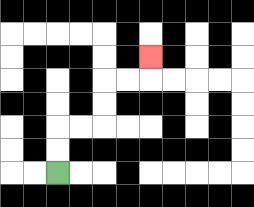{'start': '[2, 7]', 'end': '[6, 2]', 'path_directions': 'U,U,R,R,U,U,R,R,U', 'path_coordinates': '[[2, 7], [2, 6], [2, 5], [3, 5], [4, 5], [4, 4], [4, 3], [5, 3], [6, 3], [6, 2]]'}